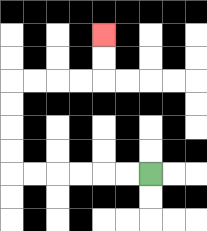{'start': '[6, 7]', 'end': '[4, 1]', 'path_directions': 'L,L,L,L,L,L,U,U,U,U,R,R,R,R,U,U', 'path_coordinates': '[[6, 7], [5, 7], [4, 7], [3, 7], [2, 7], [1, 7], [0, 7], [0, 6], [0, 5], [0, 4], [0, 3], [1, 3], [2, 3], [3, 3], [4, 3], [4, 2], [4, 1]]'}